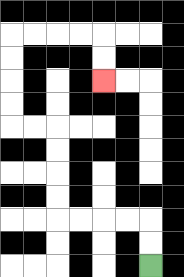{'start': '[6, 11]', 'end': '[4, 3]', 'path_directions': 'U,U,L,L,L,L,U,U,U,U,L,L,U,U,U,U,R,R,R,R,D,D', 'path_coordinates': '[[6, 11], [6, 10], [6, 9], [5, 9], [4, 9], [3, 9], [2, 9], [2, 8], [2, 7], [2, 6], [2, 5], [1, 5], [0, 5], [0, 4], [0, 3], [0, 2], [0, 1], [1, 1], [2, 1], [3, 1], [4, 1], [4, 2], [4, 3]]'}